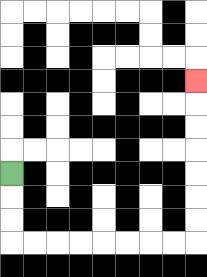{'start': '[0, 7]', 'end': '[8, 3]', 'path_directions': 'D,D,D,R,R,R,R,R,R,R,R,U,U,U,U,U,U,U', 'path_coordinates': '[[0, 7], [0, 8], [0, 9], [0, 10], [1, 10], [2, 10], [3, 10], [4, 10], [5, 10], [6, 10], [7, 10], [8, 10], [8, 9], [8, 8], [8, 7], [8, 6], [8, 5], [8, 4], [8, 3]]'}